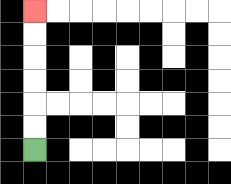{'start': '[1, 6]', 'end': '[1, 0]', 'path_directions': 'U,U,U,U,U,U', 'path_coordinates': '[[1, 6], [1, 5], [1, 4], [1, 3], [1, 2], [1, 1], [1, 0]]'}